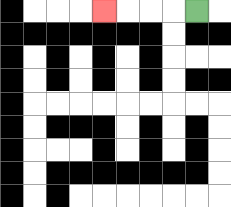{'start': '[8, 0]', 'end': '[4, 0]', 'path_directions': 'L,L,L,L', 'path_coordinates': '[[8, 0], [7, 0], [6, 0], [5, 0], [4, 0]]'}